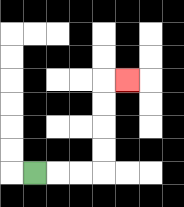{'start': '[1, 7]', 'end': '[5, 3]', 'path_directions': 'R,R,R,U,U,U,U,R', 'path_coordinates': '[[1, 7], [2, 7], [3, 7], [4, 7], [4, 6], [4, 5], [4, 4], [4, 3], [5, 3]]'}